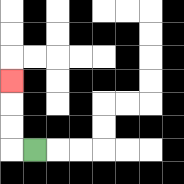{'start': '[1, 6]', 'end': '[0, 3]', 'path_directions': 'L,U,U,U', 'path_coordinates': '[[1, 6], [0, 6], [0, 5], [0, 4], [0, 3]]'}